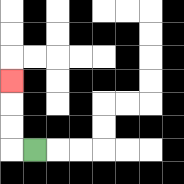{'start': '[1, 6]', 'end': '[0, 3]', 'path_directions': 'L,U,U,U', 'path_coordinates': '[[1, 6], [0, 6], [0, 5], [0, 4], [0, 3]]'}